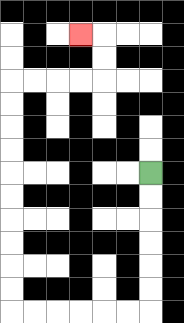{'start': '[6, 7]', 'end': '[3, 1]', 'path_directions': 'D,D,D,D,D,D,L,L,L,L,L,L,U,U,U,U,U,U,U,U,U,U,R,R,R,R,U,U,L', 'path_coordinates': '[[6, 7], [6, 8], [6, 9], [6, 10], [6, 11], [6, 12], [6, 13], [5, 13], [4, 13], [3, 13], [2, 13], [1, 13], [0, 13], [0, 12], [0, 11], [0, 10], [0, 9], [0, 8], [0, 7], [0, 6], [0, 5], [0, 4], [0, 3], [1, 3], [2, 3], [3, 3], [4, 3], [4, 2], [4, 1], [3, 1]]'}